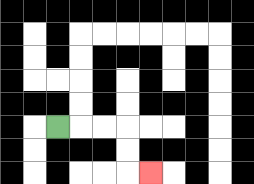{'start': '[2, 5]', 'end': '[6, 7]', 'path_directions': 'R,R,R,D,D,R', 'path_coordinates': '[[2, 5], [3, 5], [4, 5], [5, 5], [5, 6], [5, 7], [6, 7]]'}